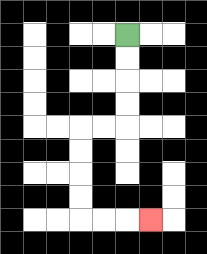{'start': '[5, 1]', 'end': '[6, 9]', 'path_directions': 'D,D,D,D,L,L,D,D,D,D,R,R,R', 'path_coordinates': '[[5, 1], [5, 2], [5, 3], [5, 4], [5, 5], [4, 5], [3, 5], [3, 6], [3, 7], [3, 8], [3, 9], [4, 9], [5, 9], [6, 9]]'}